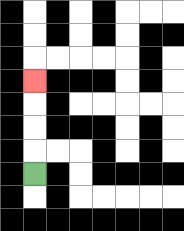{'start': '[1, 7]', 'end': '[1, 3]', 'path_directions': 'U,U,U,U', 'path_coordinates': '[[1, 7], [1, 6], [1, 5], [1, 4], [1, 3]]'}